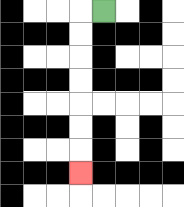{'start': '[4, 0]', 'end': '[3, 7]', 'path_directions': 'L,D,D,D,D,D,D,D', 'path_coordinates': '[[4, 0], [3, 0], [3, 1], [3, 2], [3, 3], [3, 4], [3, 5], [3, 6], [3, 7]]'}